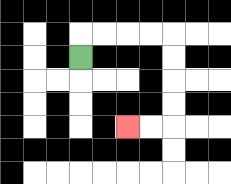{'start': '[3, 2]', 'end': '[5, 5]', 'path_directions': 'U,R,R,R,R,D,D,D,D,L,L', 'path_coordinates': '[[3, 2], [3, 1], [4, 1], [5, 1], [6, 1], [7, 1], [7, 2], [7, 3], [7, 4], [7, 5], [6, 5], [5, 5]]'}